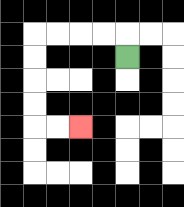{'start': '[5, 2]', 'end': '[3, 5]', 'path_directions': 'U,L,L,L,L,D,D,D,D,R,R', 'path_coordinates': '[[5, 2], [5, 1], [4, 1], [3, 1], [2, 1], [1, 1], [1, 2], [1, 3], [1, 4], [1, 5], [2, 5], [3, 5]]'}